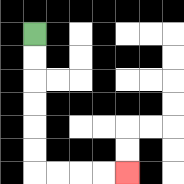{'start': '[1, 1]', 'end': '[5, 7]', 'path_directions': 'D,D,D,D,D,D,R,R,R,R', 'path_coordinates': '[[1, 1], [1, 2], [1, 3], [1, 4], [1, 5], [1, 6], [1, 7], [2, 7], [3, 7], [4, 7], [5, 7]]'}